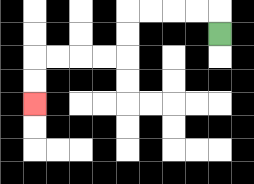{'start': '[9, 1]', 'end': '[1, 4]', 'path_directions': 'U,L,L,L,L,D,D,L,L,L,L,D,D', 'path_coordinates': '[[9, 1], [9, 0], [8, 0], [7, 0], [6, 0], [5, 0], [5, 1], [5, 2], [4, 2], [3, 2], [2, 2], [1, 2], [1, 3], [1, 4]]'}